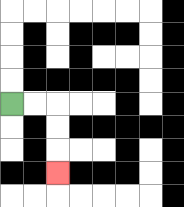{'start': '[0, 4]', 'end': '[2, 7]', 'path_directions': 'R,R,D,D,D', 'path_coordinates': '[[0, 4], [1, 4], [2, 4], [2, 5], [2, 6], [2, 7]]'}